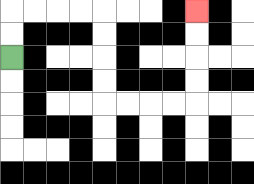{'start': '[0, 2]', 'end': '[8, 0]', 'path_directions': 'U,U,R,R,R,R,D,D,D,D,R,R,R,R,U,U,U,U', 'path_coordinates': '[[0, 2], [0, 1], [0, 0], [1, 0], [2, 0], [3, 0], [4, 0], [4, 1], [4, 2], [4, 3], [4, 4], [5, 4], [6, 4], [7, 4], [8, 4], [8, 3], [8, 2], [8, 1], [8, 0]]'}